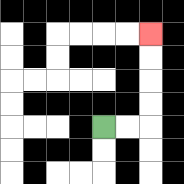{'start': '[4, 5]', 'end': '[6, 1]', 'path_directions': 'R,R,U,U,U,U', 'path_coordinates': '[[4, 5], [5, 5], [6, 5], [6, 4], [6, 3], [6, 2], [6, 1]]'}